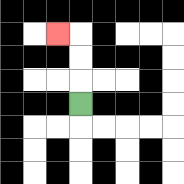{'start': '[3, 4]', 'end': '[2, 1]', 'path_directions': 'U,U,U,L', 'path_coordinates': '[[3, 4], [3, 3], [3, 2], [3, 1], [2, 1]]'}